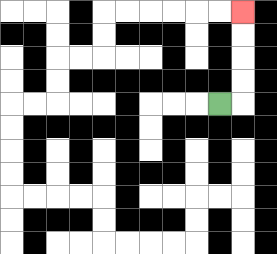{'start': '[9, 4]', 'end': '[10, 0]', 'path_directions': 'R,U,U,U,U', 'path_coordinates': '[[9, 4], [10, 4], [10, 3], [10, 2], [10, 1], [10, 0]]'}